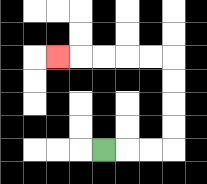{'start': '[4, 6]', 'end': '[2, 2]', 'path_directions': 'R,R,R,U,U,U,U,L,L,L,L,L', 'path_coordinates': '[[4, 6], [5, 6], [6, 6], [7, 6], [7, 5], [7, 4], [7, 3], [7, 2], [6, 2], [5, 2], [4, 2], [3, 2], [2, 2]]'}